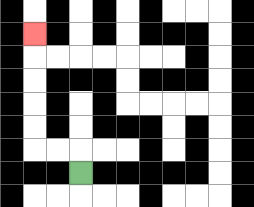{'start': '[3, 7]', 'end': '[1, 1]', 'path_directions': 'U,L,L,U,U,U,U,U', 'path_coordinates': '[[3, 7], [3, 6], [2, 6], [1, 6], [1, 5], [1, 4], [1, 3], [1, 2], [1, 1]]'}